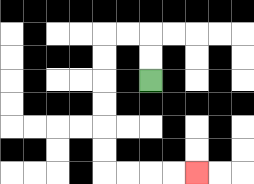{'start': '[6, 3]', 'end': '[8, 7]', 'path_directions': 'U,U,L,L,D,D,D,D,D,D,R,R,R,R', 'path_coordinates': '[[6, 3], [6, 2], [6, 1], [5, 1], [4, 1], [4, 2], [4, 3], [4, 4], [4, 5], [4, 6], [4, 7], [5, 7], [6, 7], [7, 7], [8, 7]]'}